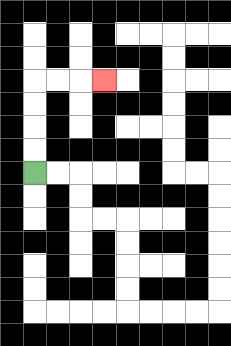{'start': '[1, 7]', 'end': '[4, 3]', 'path_directions': 'U,U,U,U,R,R,R', 'path_coordinates': '[[1, 7], [1, 6], [1, 5], [1, 4], [1, 3], [2, 3], [3, 3], [4, 3]]'}